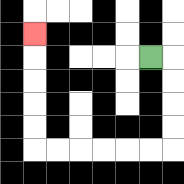{'start': '[6, 2]', 'end': '[1, 1]', 'path_directions': 'R,D,D,D,D,L,L,L,L,L,L,U,U,U,U,U', 'path_coordinates': '[[6, 2], [7, 2], [7, 3], [7, 4], [7, 5], [7, 6], [6, 6], [5, 6], [4, 6], [3, 6], [2, 6], [1, 6], [1, 5], [1, 4], [1, 3], [1, 2], [1, 1]]'}